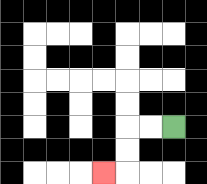{'start': '[7, 5]', 'end': '[4, 7]', 'path_directions': 'L,L,D,D,L', 'path_coordinates': '[[7, 5], [6, 5], [5, 5], [5, 6], [5, 7], [4, 7]]'}